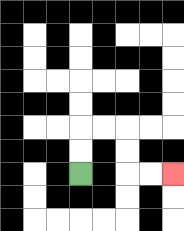{'start': '[3, 7]', 'end': '[7, 7]', 'path_directions': 'U,U,R,R,D,D,R,R', 'path_coordinates': '[[3, 7], [3, 6], [3, 5], [4, 5], [5, 5], [5, 6], [5, 7], [6, 7], [7, 7]]'}